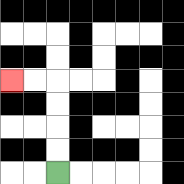{'start': '[2, 7]', 'end': '[0, 3]', 'path_directions': 'U,U,U,U,L,L', 'path_coordinates': '[[2, 7], [2, 6], [2, 5], [2, 4], [2, 3], [1, 3], [0, 3]]'}